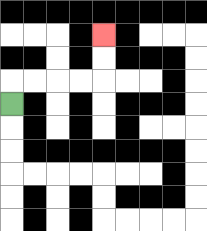{'start': '[0, 4]', 'end': '[4, 1]', 'path_directions': 'U,R,R,R,R,U,U', 'path_coordinates': '[[0, 4], [0, 3], [1, 3], [2, 3], [3, 3], [4, 3], [4, 2], [4, 1]]'}